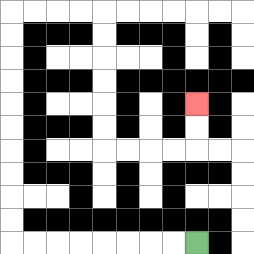{'start': '[8, 10]', 'end': '[8, 4]', 'path_directions': 'L,L,L,L,L,L,L,L,U,U,U,U,U,U,U,U,U,U,R,R,R,R,D,D,D,D,D,D,R,R,R,R,U,U', 'path_coordinates': '[[8, 10], [7, 10], [6, 10], [5, 10], [4, 10], [3, 10], [2, 10], [1, 10], [0, 10], [0, 9], [0, 8], [0, 7], [0, 6], [0, 5], [0, 4], [0, 3], [0, 2], [0, 1], [0, 0], [1, 0], [2, 0], [3, 0], [4, 0], [4, 1], [4, 2], [4, 3], [4, 4], [4, 5], [4, 6], [5, 6], [6, 6], [7, 6], [8, 6], [8, 5], [8, 4]]'}